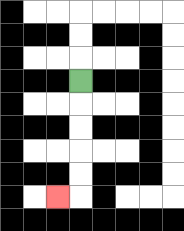{'start': '[3, 3]', 'end': '[2, 8]', 'path_directions': 'D,D,D,D,D,L', 'path_coordinates': '[[3, 3], [3, 4], [3, 5], [3, 6], [3, 7], [3, 8], [2, 8]]'}